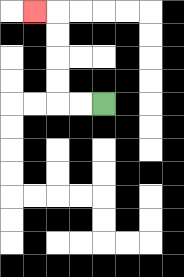{'start': '[4, 4]', 'end': '[1, 0]', 'path_directions': 'L,L,U,U,U,U,L', 'path_coordinates': '[[4, 4], [3, 4], [2, 4], [2, 3], [2, 2], [2, 1], [2, 0], [1, 0]]'}